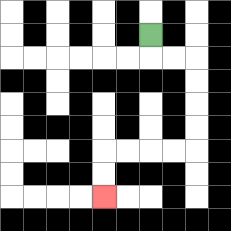{'start': '[6, 1]', 'end': '[4, 8]', 'path_directions': 'D,R,R,D,D,D,D,L,L,L,L,D,D', 'path_coordinates': '[[6, 1], [6, 2], [7, 2], [8, 2], [8, 3], [8, 4], [8, 5], [8, 6], [7, 6], [6, 6], [5, 6], [4, 6], [4, 7], [4, 8]]'}